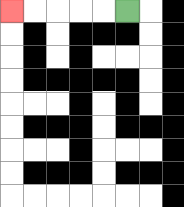{'start': '[5, 0]', 'end': '[0, 0]', 'path_directions': 'L,L,L,L,L', 'path_coordinates': '[[5, 0], [4, 0], [3, 0], [2, 0], [1, 0], [0, 0]]'}